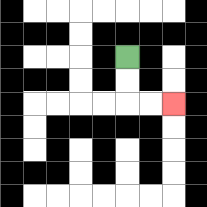{'start': '[5, 2]', 'end': '[7, 4]', 'path_directions': 'D,D,R,R', 'path_coordinates': '[[5, 2], [5, 3], [5, 4], [6, 4], [7, 4]]'}